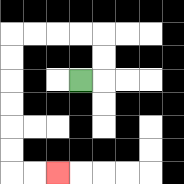{'start': '[3, 3]', 'end': '[2, 7]', 'path_directions': 'R,U,U,L,L,L,L,D,D,D,D,D,D,R,R', 'path_coordinates': '[[3, 3], [4, 3], [4, 2], [4, 1], [3, 1], [2, 1], [1, 1], [0, 1], [0, 2], [0, 3], [0, 4], [0, 5], [0, 6], [0, 7], [1, 7], [2, 7]]'}